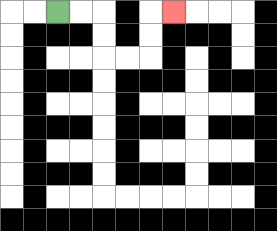{'start': '[2, 0]', 'end': '[7, 0]', 'path_directions': 'R,R,D,D,R,R,U,U,R', 'path_coordinates': '[[2, 0], [3, 0], [4, 0], [4, 1], [4, 2], [5, 2], [6, 2], [6, 1], [6, 0], [7, 0]]'}